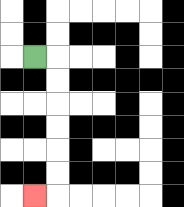{'start': '[1, 2]', 'end': '[1, 8]', 'path_directions': 'R,D,D,D,D,D,D,L', 'path_coordinates': '[[1, 2], [2, 2], [2, 3], [2, 4], [2, 5], [2, 6], [2, 7], [2, 8], [1, 8]]'}